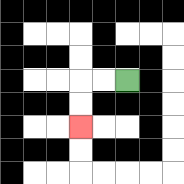{'start': '[5, 3]', 'end': '[3, 5]', 'path_directions': 'L,L,D,D', 'path_coordinates': '[[5, 3], [4, 3], [3, 3], [3, 4], [3, 5]]'}